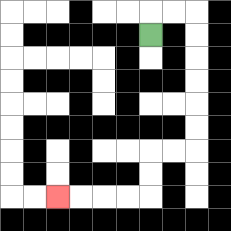{'start': '[6, 1]', 'end': '[2, 8]', 'path_directions': 'U,R,R,D,D,D,D,D,D,L,L,D,D,L,L,L,L', 'path_coordinates': '[[6, 1], [6, 0], [7, 0], [8, 0], [8, 1], [8, 2], [8, 3], [8, 4], [8, 5], [8, 6], [7, 6], [6, 6], [6, 7], [6, 8], [5, 8], [4, 8], [3, 8], [2, 8]]'}